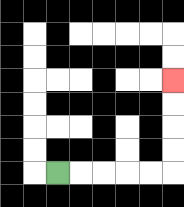{'start': '[2, 7]', 'end': '[7, 3]', 'path_directions': 'R,R,R,R,R,U,U,U,U', 'path_coordinates': '[[2, 7], [3, 7], [4, 7], [5, 7], [6, 7], [7, 7], [7, 6], [7, 5], [7, 4], [7, 3]]'}